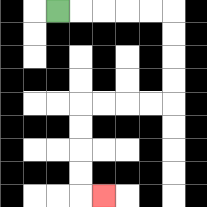{'start': '[2, 0]', 'end': '[4, 8]', 'path_directions': 'R,R,R,R,R,D,D,D,D,L,L,L,L,D,D,D,D,R', 'path_coordinates': '[[2, 0], [3, 0], [4, 0], [5, 0], [6, 0], [7, 0], [7, 1], [7, 2], [7, 3], [7, 4], [6, 4], [5, 4], [4, 4], [3, 4], [3, 5], [3, 6], [3, 7], [3, 8], [4, 8]]'}